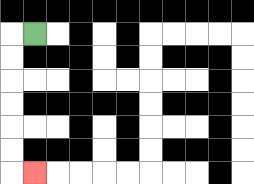{'start': '[1, 1]', 'end': '[1, 7]', 'path_directions': 'L,D,D,D,D,D,D,R', 'path_coordinates': '[[1, 1], [0, 1], [0, 2], [0, 3], [0, 4], [0, 5], [0, 6], [0, 7], [1, 7]]'}